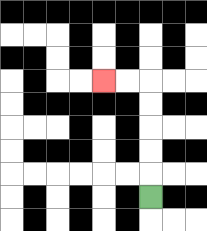{'start': '[6, 8]', 'end': '[4, 3]', 'path_directions': 'U,U,U,U,U,L,L', 'path_coordinates': '[[6, 8], [6, 7], [6, 6], [6, 5], [6, 4], [6, 3], [5, 3], [4, 3]]'}